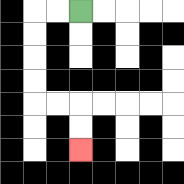{'start': '[3, 0]', 'end': '[3, 6]', 'path_directions': 'L,L,D,D,D,D,R,R,D,D', 'path_coordinates': '[[3, 0], [2, 0], [1, 0], [1, 1], [1, 2], [1, 3], [1, 4], [2, 4], [3, 4], [3, 5], [3, 6]]'}